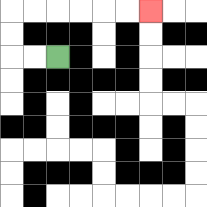{'start': '[2, 2]', 'end': '[6, 0]', 'path_directions': 'L,L,U,U,R,R,R,R,R,R', 'path_coordinates': '[[2, 2], [1, 2], [0, 2], [0, 1], [0, 0], [1, 0], [2, 0], [3, 0], [4, 0], [5, 0], [6, 0]]'}